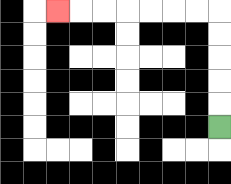{'start': '[9, 5]', 'end': '[2, 0]', 'path_directions': 'U,U,U,U,U,L,L,L,L,L,L,L', 'path_coordinates': '[[9, 5], [9, 4], [9, 3], [9, 2], [9, 1], [9, 0], [8, 0], [7, 0], [6, 0], [5, 0], [4, 0], [3, 0], [2, 0]]'}